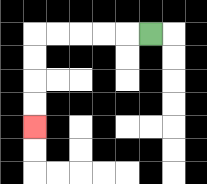{'start': '[6, 1]', 'end': '[1, 5]', 'path_directions': 'L,L,L,L,L,D,D,D,D', 'path_coordinates': '[[6, 1], [5, 1], [4, 1], [3, 1], [2, 1], [1, 1], [1, 2], [1, 3], [1, 4], [1, 5]]'}